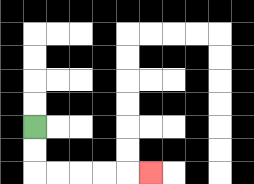{'start': '[1, 5]', 'end': '[6, 7]', 'path_directions': 'D,D,R,R,R,R,R', 'path_coordinates': '[[1, 5], [1, 6], [1, 7], [2, 7], [3, 7], [4, 7], [5, 7], [6, 7]]'}